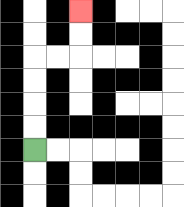{'start': '[1, 6]', 'end': '[3, 0]', 'path_directions': 'U,U,U,U,R,R,U,U', 'path_coordinates': '[[1, 6], [1, 5], [1, 4], [1, 3], [1, 2], [2, 2], [3, 2], [3, 1], [3, 0]]'}